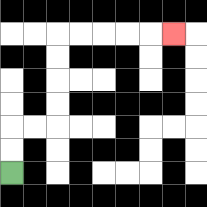{'start': '[0, 7]', 'end': '[7, 1]', 'path_directions': 'U,U,R,R,U,U,U,U,R,R,R,R,R', 'path_coordinates': '[[0, 7], [0, 6], [0, 5], [1, 5], [2, 5], [2, 4], [2, 3], [2, 2], [2, 1], [3, 1], [4, 1], [5, 1], [6, 1], [7, 1]]'}